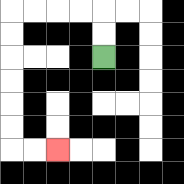{'start': '[4, 2]', 'end': '[2, 6]', 'path_directions': 'U,U,L,L,L,L,D,D,D,D,D,D,R,R', 'path_coordinates': '[[4, 2], [4, 1], [4, 0], [3, 0], [2, 0], [1, 0], [0, 0], [0, 1], [0, 2], [0, 3], [0, 4], [0, 5], [0, 6], [1, 6], [2, 6]]'}